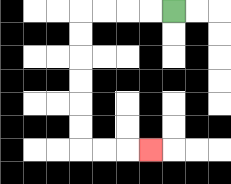{'start': '[7, 0]', 'end': '[6, 6]', 'path_directions': 'L,L,L,L,D,D,D,D,D,D,R,R,R', 'path_coordinates': '[[7, 0], [6, 0], [5, 0], [4, 0], [3, 0], [3, 1], [3, 2], [3, 3], [3, 4], [3, 5], [3, 6], [4, 6], [5, 6], [6, 6]]'}